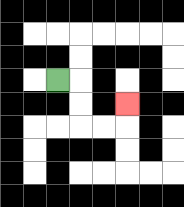{'start': '[2, 3]', 'end': '[5, 4]', 'path_directions': 'R,D,D,R,R,U', 'path_coordinates': '[[2, 3], [3, 3], [3, 4], [3, 5], [4, 5], [5, 5], [5, 4]]'}